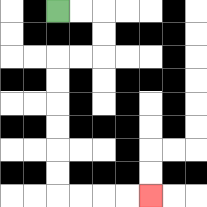{'start': '[2, 0]', 'end': '[6, 8]', 'path_directions': 'R,R,D,D,L,L,D,D,D,D,D,D,R,R,R,R', 'path_coordinates': '[[2, 0], [3, 0], [4, 0], [4, 1], [4, 2], [3, 2], [2, 2], [2, 3], [2, 4], [2, 5], [2, 6], [2, 7], [2, 8], [3, 8], [4, 8], [5, 8], [6, 8]]'}